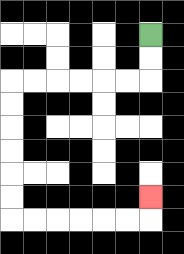{'start': '[6, 1]', 'end': '[6, 8]', 'path_directions': 'D,D,L,L,L,L,L,L,D,D,D,D,D,D,R,R,R,R,R,R,U', 'path_coordinates': '[[6, 1], [6, 2], [6, 3], [5, 3], [4, 3], [3, 3], [2, 3], [1, 3], [0, 3], [0, 4], [0, 5], [0, 6], [0, 7], [0, 8], [0, 9], [1, 9], [2, 9], [3, 9], [4, 9], [5, 9], [6, 9], [6, 8]]'}